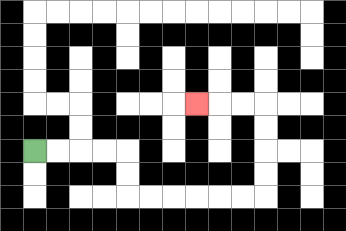{'start': '[1, 6]', 'end': '[8, 4]', 'path_directions': 'R,R,R,R,D,D,R,R,R,R,R,R,U,U,U,U,L,L,L', 'path_coordinates': '[[1, 6], [2, 6], [3, 6], [4, 6], [5, 6], [5, 7], [5, 8], [6, 8], [7, 8], [8, 8], [9, 8], [10, 8], [11, 8], [11, 7], [11, 6], [11, 5], [11, 4], [10, 4], [9, 4], [8, 4]]'}